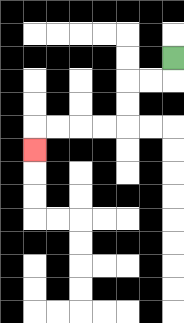{'start': '[7, 2]', 'end': '[1, 6]', 'path_directions': 'D,L,L,D,D,L,L,L,L,D', 'path_coordinates': '[[7, 2], [7, 3], [6, 3], [5, 3], [5, 4], [5, 5], [4, 5], [3, 5], [2, 5], [1, 5], [1, 6]]'}